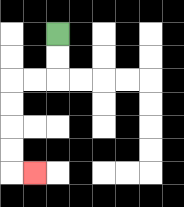{'start': '[2, 1]', 'end': '[1, 7]', 'path_directions': 'D,D,L,L,D,D,D,D,R', 'path_coordinates': '[[2, 1], [2, 2], [2, 3], [1, 3], [0, 3], [0, 4], [0, 5], [0, 6], [0, 7], [1, 7]]'}